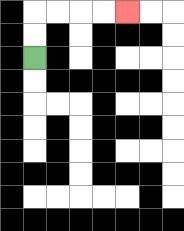{'start': '[1, 2]', 'end': '[5, 0]', 'path_directions': 'U,U,R,R,R,R', 'path_coordinates': '[[1, 2], [1, 1], [1, 0], [2, 0], [3, 0], [4, 0], [5, 0]]'}